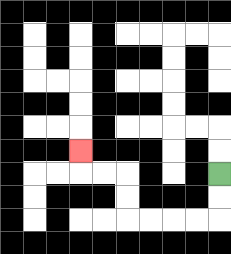{'start': '[9, 7]', 'end': '[3, 6]', 'path_directions': 'D,D,L,L,L,L,U,U,L,L,U', 'path_coordinates': '[[9, 7], [9, 8], [9, 9], [8, 9], [7, 9], [6, 9], [5, 9], [5, 8], [5, 7], [4, 7], [3, 7], [3, 6]]'}